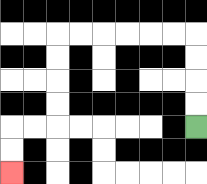{'start': '[8, 5]', 'end': '[0, 7]', 'path_directions': 'U,U,U,U,L,L,L,L,L,L,D,D,D,D,L,L,D,D', 'path_coordinates': '[[8, 5], [8, 4], [8, 3], [8, 2], [8, 1], [7, 1], [6, 1], [5, 1], [4, 1], [3, 1], [2, 1], [2, 2], [2, 3], [2, 4], [2, 5], [1, 5], [0, 5], [0, 6], [0, 7]]'}